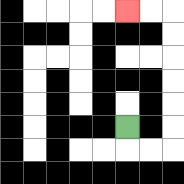{'start': '[5, 5]', 'end': '[5, 0]', 'path_directions': 'D,R,R,U,U,U,U,U,U,L,L', 'path_coordinates': '[[5, 5], [5, 6], [6, 6], [7, 6], [7, 5], [7, 4], [7, 3], [7, 2], [7, 1], [7, 0], [6, 0], [5, 0]]'}